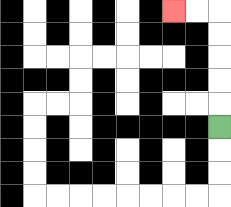{'start': '[9, 5]', 'end': '[7, 0]', 'path_directions': 'U,U,U,U,U,L,L', 'path_coordinates': '[[9, 5], [9, 4], [9, 3], [9, 2], [9, 1], [9, 0], [8, 0], [7, 0]]'}